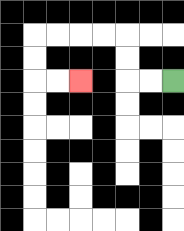{'start': '[7, 3]', 'end': '[3, 3]', 'path_directions': 'L,L,U,U,L,L,L,L,D,D,R,R', 'path_coordinates': '[[7, 3], [6, 3], [5, 3], [5, 2], [5, 1], [4, 1], [3, 1], [2, 1], [1, 1], [1, 2], [1, 3], [2, 3], [3, 3]]'}